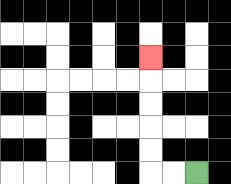{'start': '[8, 7]', 'end': '[6, 2]', 'path_directions': 'L,L,U,U,U,U,U', 'path_coordinates': '[[8, 7], [7, 7], [6, 7], [6, 6], [6, 5], [6, 4], [6, 3], [6, 2]]'}